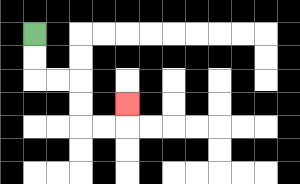{'start': '[1, 1]', 'end': '[5, 4]', 'path_directions': 'D,D,R,R,D,D,R,R,U', 'path_coordinates': '[[1, 1], [1, 2], [1, 3], [2, 3], [3, 3], [3, 4], [3, 5], [4, 5], [5, 5], [5, 4]]'}